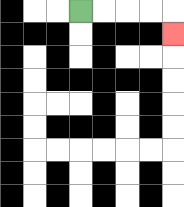{'start': '[3, 0]', 'end': '[7, 1]', 'path_directions': 'R,R,R,R,D', 'path_coordinates': '[[3, 0], [4, 0], [5, 0], [6, 0], [7, 0], [7, 1]]'}